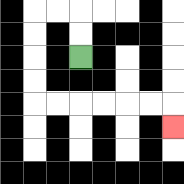{'start': '[3, 2]', 'end': '[7, 5]', 'path_directions': 'U,U,L,L,D,D,D,D,R,R,R,R,R,R,D', 'path_coordinates': '[[3, 2], [3, 1], [3, 0], [2, 0], [1, 0], [1, 1], [1, 2], [1, 3], [1, 4], [2, 4], [3, 4], [4, 4], [5, 4], [6, 4], [7, 4], [7, 5]]'}